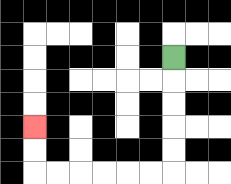{'start': '[7, 2]', 'end': '[1, 5]', 'path_directions': 'D,D,D,D,D,L,L,L,L,L,L,U,U', 'path_coordinates': '[[7, 2], [7, 3], [7, 4], [7, 5], [7, 6], [7, 7], [6, 7], [5, 7], [4, 7], [3, 7], [2, 7], [1, 7], [1, 6], [1, 5]]'}